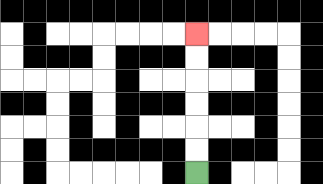{'start': '[8, 7]', 'end': '[8, 1]', 'path_directions': 'U,U,U,U,U,U', 'path_coordinates': '[[8, 7], [8, 6], [8, 5], [8, 4], [8, 3], [8, 2], [8, 1]]'}